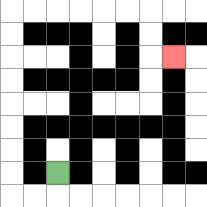{'start': '[2, 7]', 'end': '[7, 2]', 'path_directions': 'D,L,L,U,U,U,U,U,U,U,U,R,R,R,R,R,R,D,D,R', 'path_coordinates': '[[2, 7], [2, 8], [1, 8], [0, 8], [0, 7], [0, 6], [0, 5], [0, 4], [0, 3], [0, 2], [0, 1], [0, 0], [1, 0], [2, 0], [3, 0], [4, 0], [5, 0], [6, 0], [6, 1], [6, 2], [7, 2]]'}